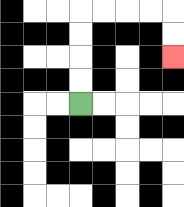{'start': '[3, 4]', 'end': '[7, 2]', 'path_directions': 'U,U,U,U,R,R,R,R,D,D', 'path_coordinates': '[[3, 4], [3, 3], [3, 2], [3, 1], [3, 0], [4, 0], [5, 0], [6, 0], [7, 0], [7, 1], [7, 2]]'}